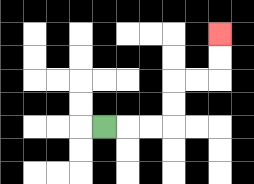{'start': '[4, 5]', 'end': '[9, 1]', 'path_directions': 'R,R,R,U,U,R,R,U,U', 'path_coordinates': '[[4, 5], [5, 5], [6, 5], [7, 5], [7, 4], [7, 3], [8, 3], [9, 3], [9, 2], [9, 1]]'}